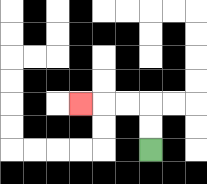{'start': '[6, 6]', 'end': '[3, 4]', 'path_directions': 'U,U,L,L,L', 'path_coordinates': '[[6, 6], [6, 5], [6, 4], [5, 4], [4, 4], [3, 4]]'}